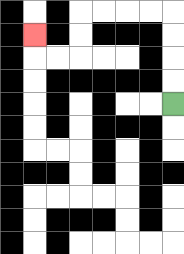{'start': '[7, 4]', 'end': '[1, 1]', 'path_directions': 'U,U,U,U,L,L,L,L,D,D,L,L,U', 'path_coordinates': '[[7, 4], [7, 3], [7, 2], [7, 1], [7, 0], [6, 0], [5, 0], [4, 0], [3, 0], [3, 1], [3, 2], [2, 2], [1, 2], [1, 1]]'}